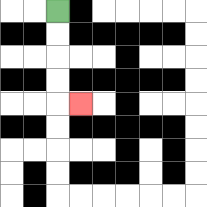{'start': '[2, 0]', 'end': '[3, 4]', 'path_directions': 'D,D,D,D,R', 'path_coordinates': '[[2, 0], [2, 1], [2, 2], [2, 3], [2, 4], [3, 4]]'}